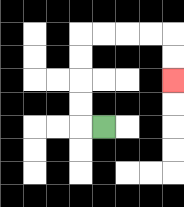{'start': '[4, 5]', 'end': '[7, 3]', 'path_directions': 'L,U,U,U,U,R,R,R,R,D,D', 'path_coordinates': '[[4, 5], [3, 5], [3, 4], [3, 3], [3, 2], [3, 1], [4, 1], [5, 1], [6, 1], [7, 1], [7, 2], [7, 3]]'}